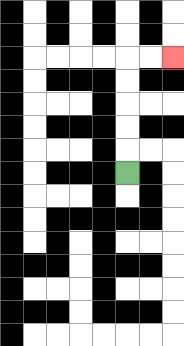{'start': '[5, 7]', 'end': '[7, 2]', 'path_directions': 'U,U,U,U,U,R,R', 'path_coordinates': '[[5, 7], [5, 6], [5, 5], [5, 4], [5, 3], [5, 2], [6, 2], [7, 2]]'}